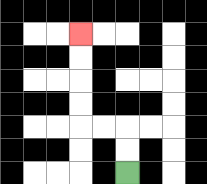{'start': '[5, 7]', 'end': '[3, 1]', 'path_directions': 'U,U,L,L,U,U,U,U', 'path_coordinates': '[[5, 7], [5, 6], [5, 5], [4, 5], [3, 5], [3, 4], [3, 3], [3, 2], [3, 1]]'}